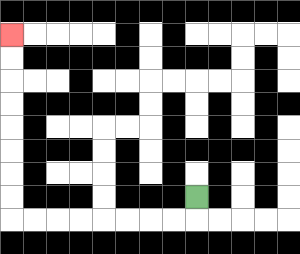{'start': '[8, 8]', 'end': '[0, 1]', 'path_directions': 'D,L,L,L,L,L,L,L,L,U,U,U,U,U,U,U,U', 'path_coordinates': '[[8, 8], [8, 9], [7, 9], [6, 9], [5, 9], [4, 9], [3, 9], [2, 9], [1, 9], [0, 9], [0, 8], [0, 7], [0, 6], [0, 5], [0, 4], [0, 3], [0, 2], [0, 1]]'}